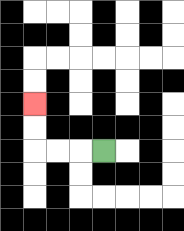{'start': '[4, 6]', 'end': '[1, 4]', 'path_directions': 'L,L,L,U,U', 'path_coordinates': '[[4, 6], [3, 6], [2, 6], [1, 6], [1, 5], [1, 4]]'}